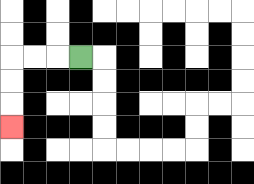{'start': '[3, 2]', 'end': '[0, 5]', 'path_directions': 'L,L,L,D,D,D', 'path_coordinates': '[[3, 2], [2, 2], [1, 2], [0, 2], [0, 3], [0, 4], [0, 5]]'}